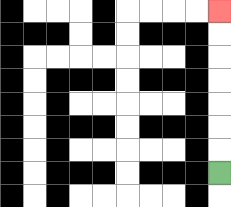{'start': '[9, 7]', 'end': '[9, 0]', 'path_directions': 'U,U,U,U,U,U,U', 'path_coordinates': '[[9, 7], [9, 6], [9, 5], [9, 4], [9, 3], [9, 2], [9, 1], [9, 0]]'}